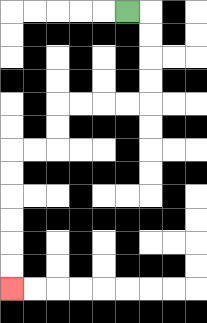{'start': '[5, 0]', 'end': '[0, 12]', 'path_directions': 'R,D,D,D,D,L,L,L,L,D,D,L,L,D,D,D,D,D,D', 'path_coordinates': '[[5, 0], [6, 0], [6, 1], [6, 2], [6, 3], [6, 4], [5, 4], [4, 4], [3, 4], [2, 4], [2, 5], [2, 6], [1, 6], [0, 6], [0, 7], [0, 8], [0, 9], [0, 10], [0, 11], [0, 12]]'}